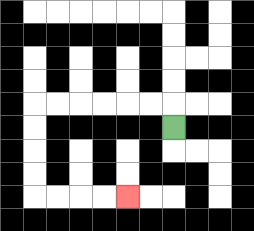{'start': '[7, 5]', 'end': '[5, 8]', 'path_directions': 'U,L,L,L,L,L,L,D,D,D,D,R,R,R,R', 'path_coordinates': '[[7, 5], [7, 4], [6, 4], [5, 4], [4, 4], [3, 4], [2, 4], [1, 4], [1, 5], [1, 6], [1, 7], [1, 8], [2, 8], [3, 8], [4, 8], [5, 8]]'}